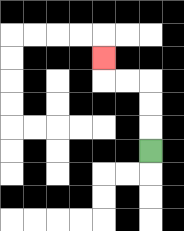{'start': '[6, 6]', 'end': '[4, 2]', 'path_directions': 'U,U,U,L,L,U', 'path_coordinates': '[[6, 6], [6, 5], [6, 4], [6, 3], [5, 3], [4, 3], [4, 2]]'}